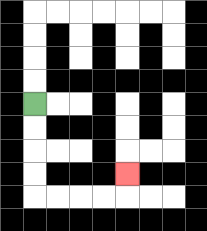{'start': '[1, 4]', 'end': '[5, 7]', 'path_directions': 'D,D,D,D,R,R,R,R,U', 'path_coordinates': '[[1, 4], [1, 5], [1, 6], [1, 7], [1, 8], [2, 8], [3, 8], [4, 8], [5, 8], [5, 7]]'}